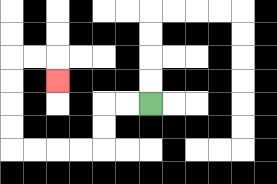{'start': '[6, 4]', 'end': '[2, 3]', 'path_directions': 'L,L,D,D,L,L,L,L,U,U,U,U,R,R,D', 'path_coordinates': '[[6, 4], [5, 4], [4, 4], [4, 5], [4, 6], [3, 6], [2, 6], [1, 6], [0, 6], [0, 5], [0, 4], [0, 3], [0, 2], [1, 2], [2, 2], [2, 3]]'}